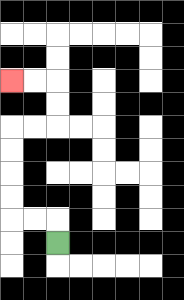{'start': '[2, 10]', 'end': '[0, 3]', 'path_directions': 'U,L,L,U,U,U,U,R,R,U,U,L,L', 'path_coordinates': '[[2, 10], [2, 9], [1, 9], [0, 9], [0, 8], [0, 7], [0, 6], [0, 5], [1, 5], [2, 5], [2, 4], [2, 3], [1, 3], [0, 3]]'}